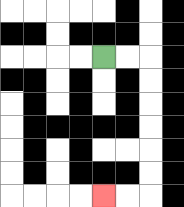{'start': '[4, 2]', 'end': '[4, 8]', 'path_directions': 'R,R,D,D,D,D,D,D,L,L', 'path_coordinates': '[[4, 2], [5, 2], [6, 2], [6, 3], [6, 4], [6, 5], [6, 6], [6, 7], [6, 8], [5, 8], [4, 8]]'}